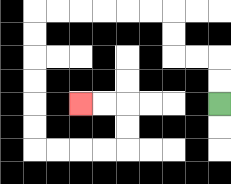{'start': '[9, 4]', 'end': '[3, 4]', 'path_directions': 'U,U,L,L,U,U,L,L,L,L,L,L,D,D,D,D,D,D,R,R,R,R,U,U,L,L', 'path_coordinates': '[[9, 4], [9, 3], [9, 2], [8, 2], [7, 2], [7, 1], [7, 0], [6, 0], [5, 0], [4, 0], [3, 0], [2, 0], [1, 0], [1, 1], [1, 2], [1, 3], [1, 4], [1, 5], [1, 6], [2, 6], [3, 6], [4, 6], [5, 6], [5, 5], [5, 4], [4, 4], [3, 4]]'}